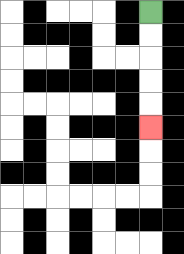{'start': '[6, 0]', 'end': '[6, 5]', 'path_directions': 'D,D,D,D,D', 'path_coordinates': '[[6, 0], [6, 1], [6, 2], [6, 3], [6, 4], [6, 5]]'}